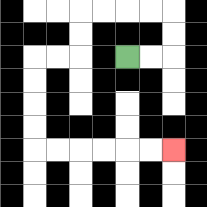{'start': '[5, 2]', 'end': '[7, 6]', 'path_directions': 'R,R,U,U,L,L,L,L,D,D,L,L,D,D,D,D,R,R,R,R,R,R', 'path_coordinates': '[[5, 2], [6, 2], [7, 2], [7, 1], [7, 0], [6, 0], [5, 0], [4, 0], [3, 0], [3, 1], [3, 2], [2, 2], [1, 2], [1, 3], [1, 4], [1, 5], [1, 6], [2, 6], [3, 6], [4, 6], [5, 6], [6, 6], [7, 6]]'}